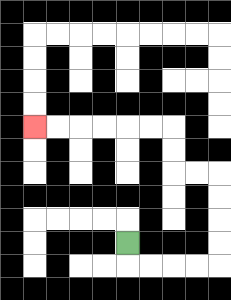{'start': '[5, 10]', 'end': '[1, 5]', 'path_directions': 'D,R,R,R,R,U,U,U,U,L,L,U,U,L,L,L,L,L,L', 'path_coordinates': '[[5, 10], [5, 11], [6, 11], [7, 11], [8, 11], [9, 11], [9, 10], [9, 9], [9, 8], [9, 7], [8, 7], [7, 7], [7, 6], [7, 5], [6, 5], [5, 5], [4, 5], [3, 5], [2, 5], [1, 5]]'}